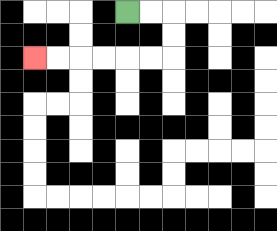{'start': '[5, 0]', 'end': '[1, 2]', 'path_directions': 'R,R,D,D,L,L,L,L,L,L', 'path_coordinates': '[[5, 0], [6, 0], [7, 0], [7, 1], [7, 2], [6, 2], [5, 2], [4, 2], [3, 2], [2, 2], [1, 2]]'}